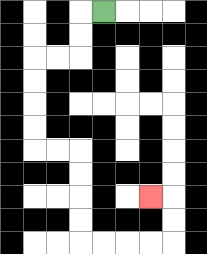{'start': '[4, 0]', 'end': '[6, 8]', 'path_directions': 'L,D,D,L,L,D,D,D,D,R,R,D,D,D,D,R,R,R,R,U,U,L', 'path_coordinates': '[[4, 0], [3, 0], [3, 1], [3, 2], [2, 2], [1, 2], [1, 3], [1, 4], [1, 5], [1, 6], [2, 6], [3, 6], [3, 7], [3, 8], [3, 9], [3, 10], [4, 10], [5, 10], [6, 10], [7, 10], [7, 9], [7, 8], [6, 8]]'}